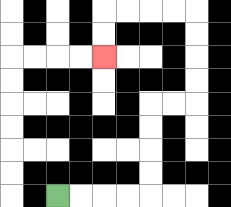{'start': '[2, 8]', 'end': '[4, 2]', 'path_directions': 'R,R,R,R,U,U,U,U,R,R,U,U,U,U,L,L,L,L,D,D', 'path_coordinates': '[[2, 8], [3, 8], [4, 8], [5, 8], [6, 8], [6, 7], [6, 6], [6, 5], [6, 4], [7, 4], [8, 4], [8, 3], [8, 2], [8, 1], [8, 0], [7, 0], [6, 0], [5, 0], [4, 0], [4, 1], [4, 2]]'}